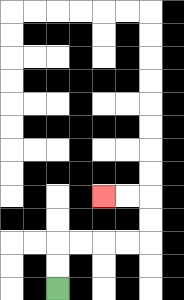{'start': '[2, 12]', 'end': '[4, 8]', 'path_directions': 'U,U,R,R,R,R,U,U,L,L', 'path_coordinates': '[[2, 12], [2, 11], [2, 10], [3, 10], [4, 10], [5, 10], [6, 10], [6, 9], [6, 8], [5, 8], [4, 8]]'}